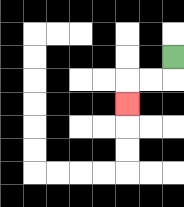{'start': '[7, 2]', 'end': '[5, 4]', 'path_directions': 'D,L,L,D', 'path_coordinates': '[[7, 2], [7, 3], [6, 3], [5, 3], [5, 4]]'}